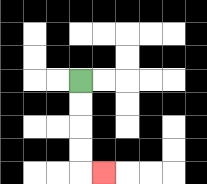{'start': '[3, 3]', 'end': '[4, 7]', 'path_directions': 'D,D,D,D,R', 'path_coordinates': '[[3, 3], [3, 4], [3, 5], [3, 6], [3, 7], [4, 7]]'}